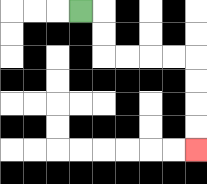{'start': '[3, 0]', 'end': '[8, 6]', 'path_directions': 'R,D,D,R,R,R,R,D,D,D,D', 'path_coordinates': '[[3, 0], [4, 0], [4, 1], [4, 2], [5, 2], [6, 2], [7, 2], [8, 2], [8, 3], [8, 4], [8, 5], [8, 6]]'}